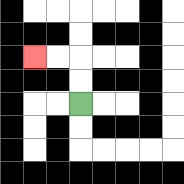{'start': '[3, 4]', 'end': '[1, 2]', 'path_directions': 'U,U,L,L', 'path_coordinates': '[[3, 4], [3, 3], [3, 2], [2, 2], [1, 2]]'}